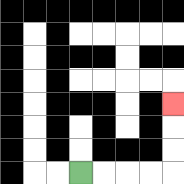{'start': '[3, 7]', 'end': '[7, 4]', 'path_directions': 'R,R,R,R,U,U,U', 'path_coordinates': '[[3, 7], [4, 7], [5, 7], [6, 7], [7, 7], [7, 6], [7, 5], [7, 4]]'}